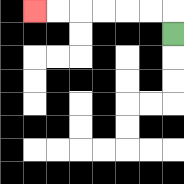{'start': '[7, 1]', 'end': '[1, 0]', 'path_directions': 'U,L,L,L,L,L,L', 'path_coordinates': '[[7, 1], [7, 0], [6, 0], [5, 0], [4, 0], [3, 0], [2, 0], [1, 0]]'}